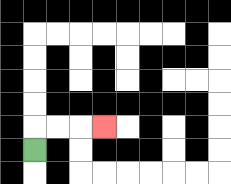{'start': '[1, 6]', 'end': '[4, 5]', 'path_directions': 'U,R,R,R', 'path_coordinates': '[[1, 6], [1, 5], [2, 5], [3, 5], [4, 5]]'}